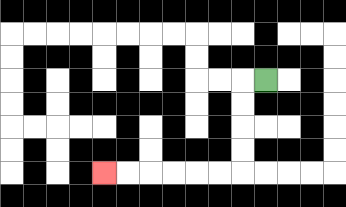{'start': '[11, 3]', 'end': '[4, 7]', 'path_directions': 'L,D,D,D,D,L,L,L,L,L,L', 'path_coordinates': '[[11, 3], [10, 3], [10, 4], [10, 5], [10, 6], [10, 7], [9, 7], [8, 7], [7, 7], [6, 7], [5, 7], [4, 7]]'}